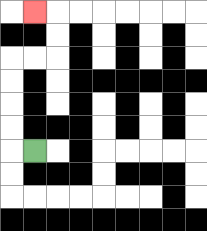{'start': '[1, 6]', 'end': '[1, 0]', 'path_directions': 'L,U,U,U,U,R,R,U,U,L', 'path_coordinates': '[[1, 6], [0, 6], [0, 5], [0, 4], [0, 3], [0, 2], [1, 2], [2, 2], [2, 1], [2, 0], [1, 0]]'}